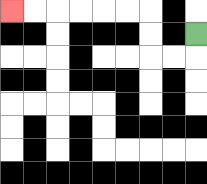{'start': '[8, 1]', 'end': '[0, 0]', 'path_directions': 'D,L,L,U,U,L,L,L,L,L,L', 'path_coordinates': '[[8, 1], [8, 2], [7, 2], [6, 2], [6, 1], [6, 0], [5, 0], [4, 0], [3, 0], [2, 0], [1, 0], [0, 0]]'}